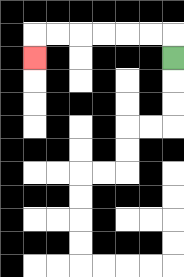{'start': '[7, 2]', 'end': '[1, 2]', 'path_directions': 'U,L,L,L,L,L,L,D', 'path_coordinates': '[[7, 2], [7, 1], [6, 1], [5, 1], [4, 1], [3, 1], [2, 1], [1, 1], [1, 2]]'}